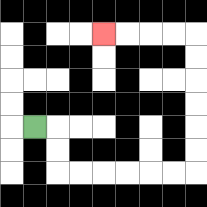{'start': '[1, 5]', 'end': '[4, 1]', 'path_directions': 'R,D,D,R,R,R,R,R,R,U,U,U,U,U,U,L,L,L,L', 'path_coordinates': '[[1, 5], [2, 5], [2, 6], [2, 7], [3, 7], [4, 7], [5, 7], [6, 7], [7, 7], [8, 7], [8, 6], [8, 5], [8, 4], [8, 3], [8, 2], [8, 1], [7, 1], [6, 1], [5, 1], [4, 1]]'}